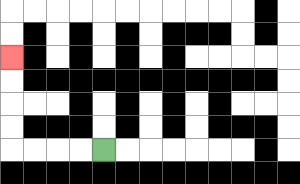{'start': '[4, 6]', 'end': '[0, 2]', 'path_directions': 'L,L,L,L,U,U,U,U', 'path_coordinates': '[[4, 6], [3, 6], [2, 6], [1, 6], [0, 6], [0, 5], [0, 4], [0, 3], [0, 2]]'}